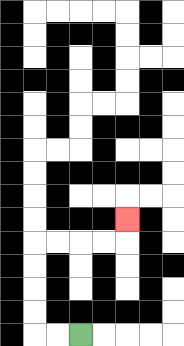{'start': '[3, 14]', 'end': '[5, 9]', 'path_directions': 'L,L,U,U,U,U,R,R,R,R,U', 'path_coordinates': '[[3, 14], [2, 14], [1, 14], [1, 13], [1, 12], [1, 11], [1, 10], [2, 10], [3, 10], [4, 10], [5, 10], [5, 9]]'}